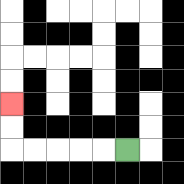{'start': '[5, 6]', 'end': '[0, 4]', 'path_directions': 'L,L,L,L,L,U,U', 'path_coordinates': '[[5, 6], [4, 6], [3, 6], [2, 6], [1, 6], [0, 6], [0, 5], [0, 4]]'}